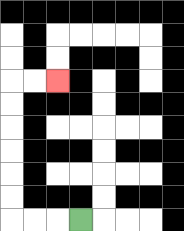{'start': '[3, 9]', 'end': '[2, 3]', 'path_directions': 'L,L,L,U,U,U,U,U,U,R,R', 'path_coordinates': '[[3, 9], [2, 9], [1, 9], [0, 9], [0, 8], [0, 7], [0, 6], [0, 5], [0, 4], [0, 3], [1, 3], [2, 3]]'}